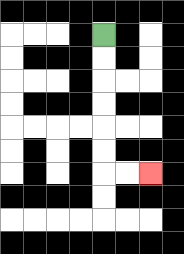{'start': '[4, 1]', 'end': '[6, 7]', 'path_directions': 'D,D,D,D,D,D,R,R', 'path_coordinates': '[[4, 1], [4, 2], [4, 3], [4, 4], [4, 5], [4, 6], [4, 7], [5, 7], [6, 7]]'}